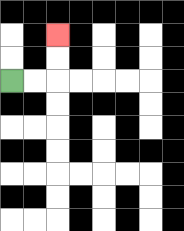{'start': '[0, 3]', 'end': '[2, 1]', 'path_directions': 'R,R,U,U', 'path_coordinates': '[[0, 3], [1, 3], [2, 3], [2, 2], [2, 1]]'}